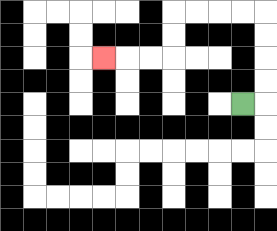{'start': '[10, 4]', 'end': '[4, 2]', 'path_directions': 'R,U,U,U,U,L,L,L,L,D,D,L,L,L', 'path_coordinates': '[[10, 4], [11, 4], [11, 3], [11, 2], [11, 1], [11, 0], [10, 0], [9, 0], [8, 0], [7, 0], [7, 1], [7, 2], [6, 2], [5, 2], [4, 2]]'}